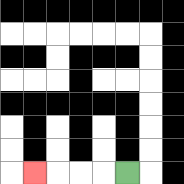{'start': '[5, 7]', 'end': '[1, 7]', 'path_directions': 'L,L,L,L', 'path_coordinates': '[[5, 7], [4, 7], [3, 7], [2, 7], [1, 7]]'}